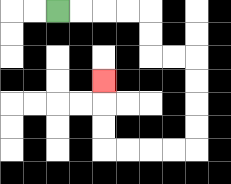{'start': '[2, 0]', 'end': '[4, 3]', 'path_directions': 'R,R,R,R,D,D,R,R,D,D,D,D,L,L,L,L,U,U,U', 'path_coordinates': '[[2, 0], [3, 0], [4, 0], [5, 0], [6, 0], [6, 1], [6, 2], [7, 2], [8, 2], [8, 3], [8, 4], [8, 5], [8, 6], [7, 6], [6, 6], [5, 6], [4, 6], [4, 5], [4, 4], [4, 3]]'}